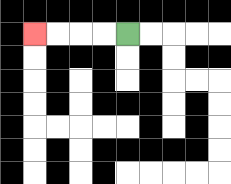{'start': '[5, 1]', 'end': '[1, 1]', 'path_directions': 'L,L,L,L', 'path_coordinates': '[[5, 1], [4, 1], [3, 1], [2, 1], [1, 1]]'}